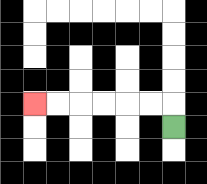{'start': '[7, 5]', 'end': '[1, 4]', 'path_directions': 'U,L,L,L,L,L,L', 'path_coordinates': '[[7, 5], [7, 4], [6, 4], [5, 4], [4, 4], [3, 4], [2, 4], [1, 4]]'}